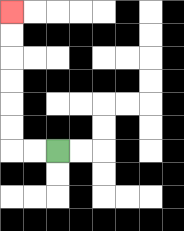{'start': '[2, 6]', 'end': '[0, 0]', 'path_directions': 'L,L,U,U,U,U,U,U', 'path_coordinates': '[[2, 6], [1, 6], [0, 6], [0, 5], [0, 4], [0, 3], [0, 2], [0, 1], [0, 0]]'}